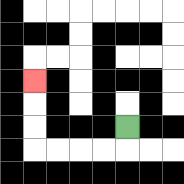{'start': '[5, 5]', 'end': '[1, 3]', 'path_directions': 'D,L,L,L,L,U,U,U', 'path_coordinates': '[[5, 5], [5, 6], [4, 6], [3, 6], [2, 6], [1, 6], [1, 5], [1, 4], [1, 3]]'}